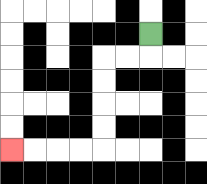{'start': '[6, 1]', 'end': '[0, 6]', 'path_directions': 'D,L,L,D,D,D,D,L,L,L,L', 'path_coordinates': '[[6, 1], [6, 2], [5, 2], [4, 2], [4, 3], [4, 4], [4, 5], [4, 6], [3, 6], [2, 6], [1, 6], [0, 6]]'}